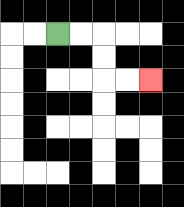{'start': '[2, 1]', 'end': '[6, 3]', 'path_directions': 'R,R,D,D,R,R', 'path_coordinates': '[[2, 1], [3, 1], [4, 1], [4, 2], [4, 3], [5, 3], [6, 3]]'}